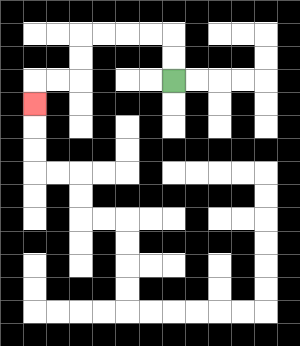{'start': '[7, 3]', 'end': '[1, 4]', 'path_directions': 'U,U,L,L,L,L,D,D,L,L,D', 'path_coordinates': '[[7, 3], [7, 2], [7, 1], [6, 1], [5, 1], [4, 1], [3, 1], [3, 2], [3, 3], [2, 3], [1, 3], [1, 4]]'}